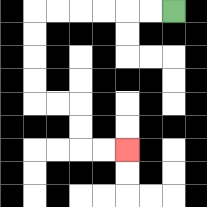{'start': '[7, 0]', 'end': '[5, 6]', 'path_directions': 'L,L,L,L,L,L,D,D,D,D,R,R,D,D,R,R', 'path_coordinates': '[[7, 0], [6, 0], [5, 0], [4, 0], [3, 0], [2, 0], [1, 0], [1, 1], [1, 2], [1, 3], [1, 4], [2, 4], [3, 4], [3, 5], [3, 6], [4, 6], [5, 6]]'}